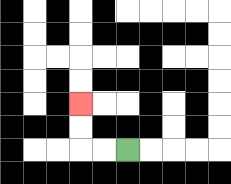{'start': '[5, 6]', 'end': '[3, 4]', 'path_directions': 'L,L,U,U', 'path_coordinates': '[[5, 6], [4, 6], [3, 6], [3, 5], [3, 4]]'}